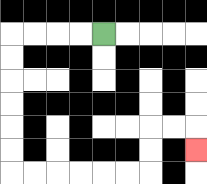{'start': '[4, 1]', 'end': '[8, 6]', 'path_directions': 'L,L,L,L,D,D,D,D,D,D,R,R,R,R,R,R,U,U,R,R,D', 'path_coordinates': '[[4, 1], [3, 1], [2, 1], [1, 1], [0, 1], [0, 2], [0, 3], [0, 4], [0, 5], [0, 6], [0, 7], [1, 7], [2, 7], [3, 7], [4, 7], [5, 7], [6, 7], [6, 6], [6, 5], [7, 5], [8, 5], [8, 6]]'}